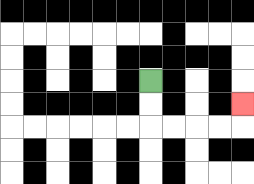{'start': '[6, 3]', 'end': '[10, 4]', 'path_directions': 'D,D,R,R,R,R,U', 'path_coordinates': '[[6, 3], [6, 4], [6, 5], [7, 5], [8, 5], [9, 5], [10, 5], [10, 4]]'}